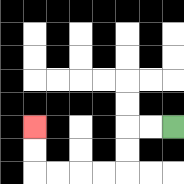{'start': '[7, 5]', 'end': '[1, 5]', 'path_directions': 'L,L,D,D,L,L,L,L,U,U', 'path_coordinates': '[[7, 5], [6, 5], [5, 5], [5, 6], [5, 7], [4, 7], [3, 7], [2, 7], [1, 7], [1, 6], [1, 5]]'}